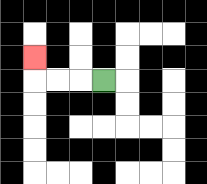{'start': '[4, 3]', 'end': '[1, 2]', 'path_directions': 'L,L,L,U', 'path_coordinates': '[[4, 3], [3, 3], [2, 3], [1, 3], [1, 2]]'}